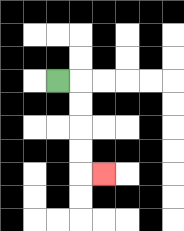{'start': '[2, 3]', 'end': '[4, 7]', 'path_directions': 'R,D,D,D,D,R', 'path_coordinates': '[[2, 3], [3, 3], [3, 4], [3, 5], [3, 6], [3, 7], [4, 7]]'}